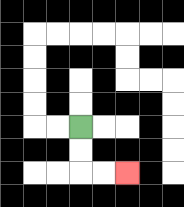{'start': '[3, 5]', 'end': '[5, 7]', 'path_directions': 'D,D,R,R', 'path_coordinates': '[[3, 5], [3, 6], [3, 7], [4, 7], [5, 7]]'}